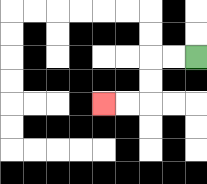{'start': '[8, 2]', 'end': '[4, 4]', 'path_directions': 'L,L,D,D,L,L', 'path_coordinates': '[[8, 2], [7, 2], [6, 2], [6, 3], [6, 4], [5, 4], [4, 4]]'}